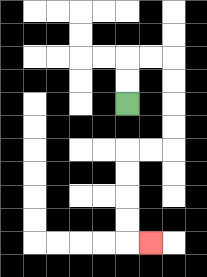{'start': '[5, 4]', 'end': '[6, 10]', 'path_directions': 'U,U,R,R,D,D,D,D,L,L,D,D,D,D,R', 'path_coordinates': '[[5, 4], [5, 3], [5, 2], [6, 2], [7, 2], [7, 3], [7, 4], [7, 5], [7, 6], [6, 6], [5, 6], [5, 7], [5, 8], [5, 9], [5, 10], [6, 10]]'}